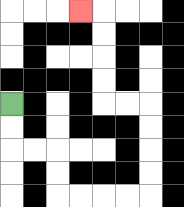{'start': '[0, 4]', 'end': '[3, 0]', 'path_directions': 'D,D,R,R,D,D,R,R,R,R,U,U,U,U,L,L,U,U,U,U,L', 'path_coordinates': '[[0, 4], [0, 5], [0, 6], [1, 6], [2, 6], [2, 7], [2, 8], [3, 8], [4, 8], [5, 8], [6, 8], [6, 7], [6, 6], [6, 5], [6, 4], [5, 4], [4, 4], [4, 3], [4, 2], [4, 1], [4, 0], [3, 0]]'}